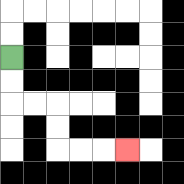{'start': '[0, 2]', 'end': '[5, 6]', 'path_directions': 'D,D,R,R,D,D,R,R,R', 'path_coordinates': '[[0, 2], [0, 3], [0, 4], [1, 4], [2, 4], [2, 5], [2, 6], [3, 6], [4, 6], [5, 6]]'}